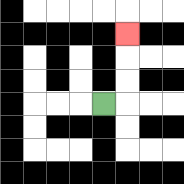{'start': '[4, 4]', 'end': '[5, 1]', 'path_directions': 'R,U,U,U', 'path_coordinates': '[[4, 4], [5, 4], [5, 3], [5, 2], [5, 1]]'}